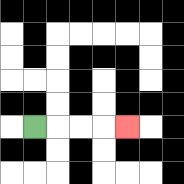{'start': '[1, 5]', 'end': '[5, 5]', 'path_directions': 'R,R,R,R', 'path_coordinates': '[[1, 5], [2, 5], [3, 5], [4, 5], [5, 5]]'}